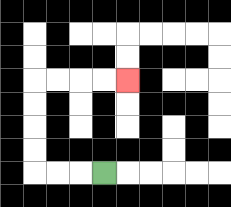{'start': '[4, 7]', 'end': '[5, 3]', 'path_directions': 'L,L,L,U,U,U,U,R,R,R,R', 'path_coordinates': '[[4, 7], [3, 7], [2, 7], [1, 7], [1, 6], [1, 5], [1, 4], [1, 3], [2, 3], [3, 3], [4, 3], [5, 3]]'}